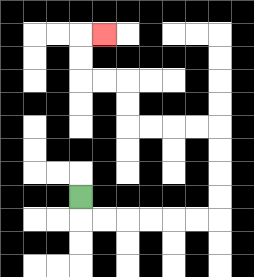{'start': '[3, 8]', 'end': '[4, 1]', 'path_directions': 'D,R,R,R,R,R,R,U,U,U,U,L,L,L,L,U,U,L,L,U,U,R', 'path_coordinates': '[[3, 8], [3, 9], [4, 9], [5, 9], [6, 9], [7, 9], [8, 9], [9, 9], [9, 8], [9, 7], [9, 6], [9, 5], [8, 5], [7, 5], [6, 5], [5, 5], [5, 4], [5, 3], [4, 3], [3, 3], [3, 2], [3, 1], [4, 1]]'}